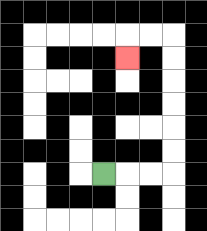{'start': '[4, 7]', 'end': '[5, 2]', 'path_directions': 'R,R,R,U,U,U,U,U,U,L,L,D', 'path_coordinates': '[[4, 7], [5, 7], [6, 7], [7, 7], [7, 6], [7, 5], [7, 4], [7, 3], [7, 2], [7, 1], [6, 1], [5, 1], [5, 2]]'}